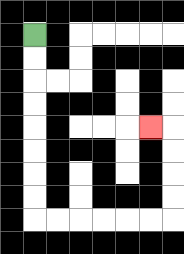{'start': '[1, 1]', 'end': '[6, 5]', 'path_directions': 'D,D,D,D,D,D,D,D,R,R,R,R,R,R,U,U,U,U,L', 'path_coordinates': '[[1, 1], [1, 2], [1, 3], [1, 4], [1, 5], [1, 6], [1, 7], [1, 8], [1, 9], [2, 9], [3, 9], [4, 9], [5, 9], [6, 9], [7, 9], [7, 8], [7, 7], [7, 6], [7, 5], [6, 5]]'}